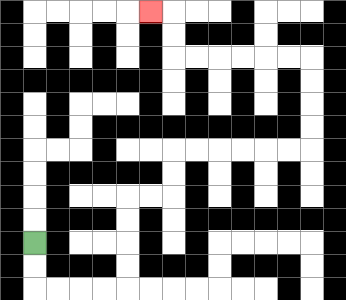{'start': '[1, 10]', 'end': '[6, 0]', 'path_directions': 'D,D,R,R,R,R,U,U,U,U,R,R,U,U,R,R,R,R,R,R,U,U,U,U,L,L,L,L,L,L,U,U,L', 'path_coordinates': '[[1, 10], [1, 11], [1, 12], [2, 12], [3, 12], [4, 12], [5, 12], [5, 11], [5, 10], [5, 9], [5, 8], [6, 8], [7, 8], [7, 7], [7, 6], [8, 6], [9, 6], [10, 6], [11, 6], [12, 6], [13, 6], [13, 5], [13, 4], [13, 3], [13, 2], [12, 2], [11, 2], [10, 2], [9, 2], [8, 2], [7, 2], [7, 1], [7, 0], [6, 0]]'}